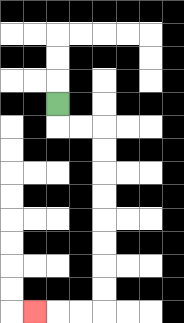{'start': '[2, 4]', 'end': '[1, 13]', 'path_directions': 'D,R,R,D,D,D,D,D,D,D,D,L,L,L', 'path_coordinates': '[[2, 4], [2, 5], [3, 5], [4, 5], [4, 6], [4, 7], [4, 8], [4, 9], [4, 10], [4, 11], [4, 12], [4, 13], [3, 13], [2, 13], [1, 13]]'}